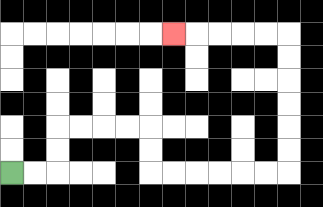{'start': '[0, 7]', 'end': '[7, 1]', 'path_directions': 'R,R,U,U,R,R,R,R,D,D,R,R,R,R,R,R,U,U,U,U,U,U,L,L,L,L,L', 'path_coordinates': '[[0, 7], [1, 7], [2, 7], [2, 6], [2, 5], [3, 5], [4, 5], [5, 5], [6, 5], [6, 6], [6, 7], [7, 7], [8, 7], [9, 7], [10, 7], [11, 7], [12, 7], [12, 6], [12, 5], [12, 4], [12, 3], [12, 2], [12, 1], [11, 1], [10, 1], [9, 1], [8, 1], [7, 1]]'}